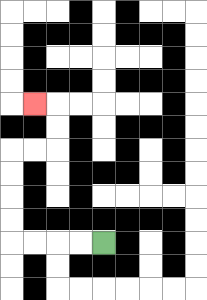{'start': '[4, 10]', 'end': '[1, 4]', 'path_directions': 'L,L,L,L,U,U,U,U,R,R,U,U,L', 'path_coordinates': '[[4, 10], [3, 10], [2, 10], [1, 10], [0, 10], [0, 9], [0, 8], [0, 7], [0, 6], [1, 6], [2, 6], [2, 5], [2, 4], [1, 4]]'}